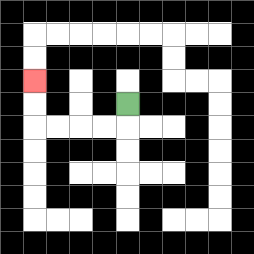{'start': '[5, 4]', 'end': '[1, 3]', 'path_directions': 'D,L,L,L,L,U,U', 'path_coordinates': '[[5, 4], [5, 5], [4, 5], [3, 5], [2, 5], [1, 5], [1, 4], [1, 3]]'}